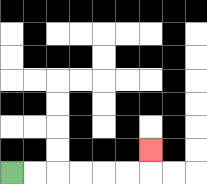{'start': '[0, 7]', 'end': '[6, 6]', 'path_directions': 'R,R,R,R,R,R,U', 'path_coordinates': '[[0, 7], [1, 7], [2, 7], [3, 7], [4, 7], [5, 7], [6, 7], [6, 6]]'}